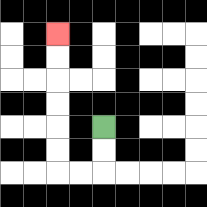{'start': '[4, 5]', 'end': '[2, 1]', 'path_directions': 'D,D,L,L,U,U,U,U,U,U', 'path_coordinates': '[[4, 5], [4, 6], [4, 7], [3, 7], [2, 7], [2, 6], [2, 5], [2, 4], [2, 3], [2, 2], [2, 1]]'}